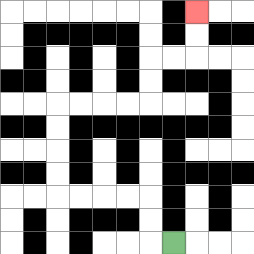{'start': '[7, 10]', 'end': '[8, 0]', 'path_directions': 'L,U,U,L,L,L,L,U,U,U,U,R,R,R,R,U,U,R,R,U,U', 'path_coordinates': '[[7, 10], [6, 10], [6, 9], [6, 8], [5, 8], [4, 8], [3, 8], [2, 8], [2, 7], [2, 6], [2, 5], [2, 4], [3, 4], [4, 4], [5, 4], [6, 4], [6, 3], [6, 2], [7, 2], [8, 2], [8, 1], [8, 0]]'}